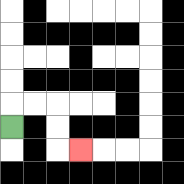{'start': '[0, 5]', 'end': '[3, 6]', 'path_directions': 'U,R,R,D,D,R', 'path_coordinates': '[[0, 5], [0, 4], [1, 4], [2, 4], [2, 5], [2, 6], [3, 6]]'}